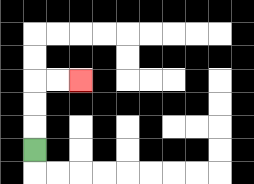{'start': '[1, 6]', 'end': '[3, 3]', 'path_directions': 'U,U,U,R,R', 'path_coordinates': '[[1, 6], [1, 5], [1, 4], [1, 3], [2, 3], [3, 3]]'}